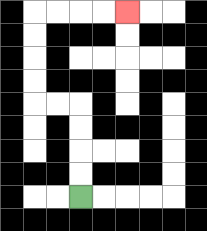{'start': '[3, 8]', 'end': '[5, 0]', 'path_directions': 'U,U,U,U,L,L,U,U,U,U,R,R,R,R', 'path_coordinates': '[[3, 8], [3, 7], [3, 6], [3, 5], [3, 4], [2, 4], [1, 4], [1, 3], [1, 2], [1, 1], [1, 0], [2, 0], [3, 0], [4, 0], [5, 0]]'}